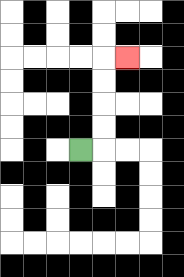{'start': '[3, 6]', 'end': '[5, 2]', 'path_directions': 'R,U,U,U,U,R', 'path_coordinates': '[[3, 6], [4, 6], [4, 5], [4, 4], [4, 3], [4, 2], [5, 2]]'}